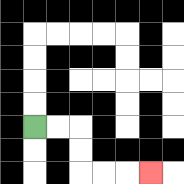{'start': '[1, 5]', 'end': '[6, 7]', 'path_directions': 'R,R,D,D,R,R,R', 'path_coordinates': '[[1, 5], [2, 5], [3, 5], [3, 6], [3, 7], [4, 7], [5, 7], [6, 7]]'}